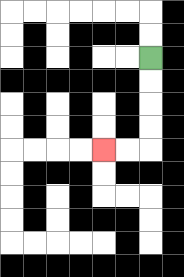{'start': '[6, 2]', 'end': '[4, 6]', 'path_directions': 'D,D,D,D,L,L', 'path_coordinates': '[[6, 2], [6, 3], [6, 4], [6, 5], [6, 6], [5, 6], [4, 6]]'}